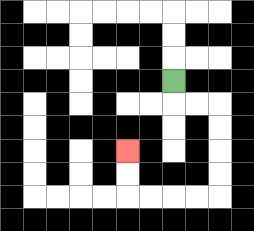{'start': '[7, 3]', 'end': '[5, 6]', 'path_directions': 'D,R,R,D,D,D,D,L,L,L,L,U,U', 'path_coordinates': '[[7, 3], [7, 4], [8, 4], [9, 4], [9, 5], [9, 6], [9, 7], [9, 8], [8, 8], [7, 8], [6, 8], [5, 8], [5, 7], [5, 6]]'}